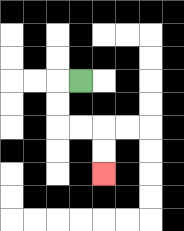{'start': '[3, 3]', 'end': '[4, 7]', 'path_directions': 'L,D,D,R,R,D,D', 'path_coordinates': '[[3, 3], [2, 3], [2, 4], [2, 5], [3, 5], [4, 5], [4, 6], [4, 7]]'}